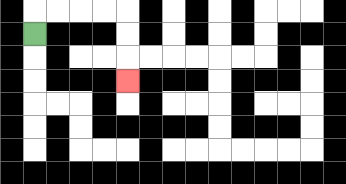{'start': '[1, 1]', 'end': '[5, 3]', 'path_directions': 'U,R,R,R,R,D,D,D', 'path_coordinates': '[[1, 1], [1, 0], [2, 0], [3, 0], [4, 0], [5, 0], [5, 1], [5, 2], [5, 3]]'}